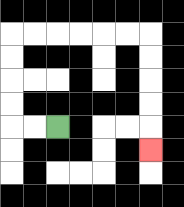{'start': '[2, 5]', 'end': '[6, 6]', 'path_directions': 'L,L,U,U,U,U,R,R,R,R,R,R,D,D,D,D,D', 'path_coordinates': '[[2, 5], [1, 5], [0, 5], [0, 4], [0, 3], [0, 2], [0, 1], [1, 1], [2, 1], [3, 1], [4, 1], [5, 1], [6, 1], [6, 2], [6, 3], [6, 4], [6, 5], [6, 6]]'}